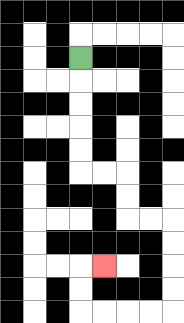{'start': '[3, 2]', 'end': '[4, 11]', 'path_directions': 'D,D,D,D,D,R,R,D,D,R,R,D,D,D,D,L,L,L,L,U,U,R', 'path_coordinates': '[[3, 2], [3, 3], [3, 4], [3, 5], [3, 6], [3, 7], [4, 7], [5, 7], [5, 8], [5, 9], [6, 9], [7, 9], [7, 10], [7, 11], [7, 12], [7, 13], [6, 13], [5, 13], [4, 13], [3, 13], [3, 12], [3, 11], [4, 11]]'}